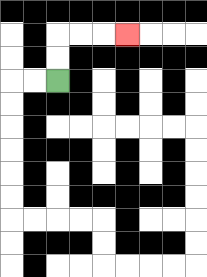{'start': '[2, 3]', 'end': '[5, 1]', 'path_directions': 'U,U,R,R,R', 'path_coordinates': '[[2, 3], [2, 2], [2, 1], [3, 1], [4, 1], [5, 1]]'}